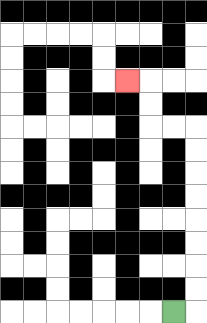{'start': '[7, 13]', 'end': '[5, 3]', 'path_directions': 'R,U,U,U,U,U,U,U,U,L,L,U,U,L', 'path_coordinates': '[[7, 13], [8, 13], [8, 12], [8, 11], [8, 10], [8, 9], [8, 8], [8, 7], [8, 6], [8, 5], [7, 5], [6, 5], [6, 4], [6, 3], [5, 3]]'}